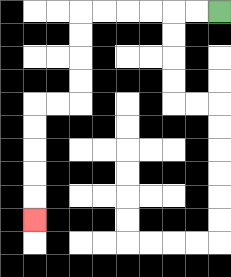{'start': '[9, 0]', 'end': '[1, 9]', 'path_directions': 'L,L,L,L,L,L,D,D,D,D,L,L,D,D,D,D,D', 'path_coordinates': '[[9, 0], [8, 0], [7, 0], [6, 0], [5, 0], [4, 0], [3, 0], [3, 1], [3, 2], [3, 3], [3, 4], [2, 4], [1, 4], [1, 5], [1, 6], [1, 7], [1, 8], [1, 9]]'}